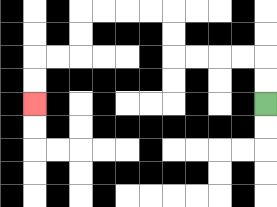{'start': '[11, 4]', 'end': '[1, 4]', 'path_directions': 'U,U,L,L,L,L,U,U,L,L,L,L,D,D,L,L,D,D', 'path_coordinates': '[[11, 4], [11, 3], [11, 2], [10, 2], [9, 2], [8, 2], [7, 2], [7, 1], [7, 0], [6, 0], [5, 0], [4, 0], [3, 0], [3, 1], [3, 2], [2, 2], [1, 2], [1, 3], [1, 4]]'}